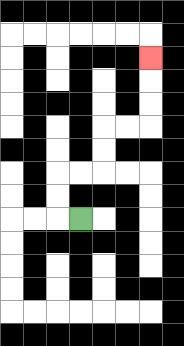{'start': '[3, 9]', 'end': '[6, 2]', 'path_directions': 'L,U,U,R,R,U,U,R,R,U,U,U', 'path_coordinates': '[[3, 9], [2, 9], [2, 8], [2, 7], [3, 7], [4, 7], [4, 6], [4, 5], [5, 5], [6, 5], [6, 4], [6, 3], [6, 2]]'}